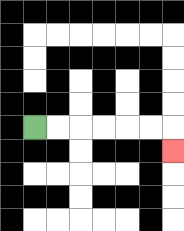{'start': '[1, 5]', 'end': '[7, 6]', 'path_directions': 'R,R,R,R,R,R,D', 'path_coordinates': '[[1, 5], [2, 5], [3, 5], [4, 5], [5, 5], [6, 5], [7, 5], [7, 6]]'}